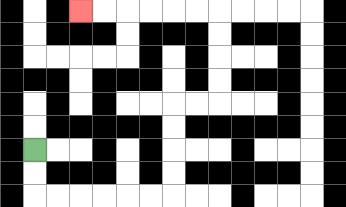{'start': '[1, 6]', 'end': '[3, 0]', 'path_directions': 'D,D,R,R,R,R,R,R,U,U,U,U,R,R,U,U,U,U,L,L,L,L,L,L', 'path_coordinates': '[[1, 6], [1, 7], [1, 8], [2, 8], [3, 8], [4, 8], [5, 8], [6, 8], [7, 8], [7, 7], [7, 6], [7, 5], [7, 4], [8, 4], [9, 4], [9, 3], [9, 2], [9, 1], [9, 0], [8, 0], [7, 0], [6, 0], [5, 0], [4, 0], [3, 0]]'}